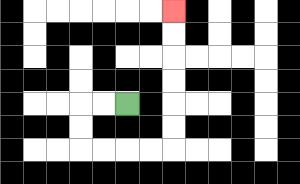{'start': '[5, 4]', 'end': '[7, 0]', 'path_directions': 'L,L,D,D,R,R,R,R,U,U,U,U,U,U', 'path_coordinates': '[[5, 4], [4, 4], [3, 4], [3, 5], [3, 6], [4, 6], [5, 6], [6, 6], [7, 6], [7, 5], [7, 4], [7, 3], [7, 2], [7, 1], [7, 0]]'}